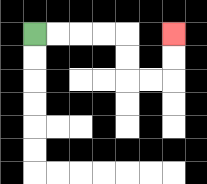{'start': '[1, 1]', 'end': '[7, 1]', 'path_directions': 'R,R,R,R,D,D,R,R,U,U', 'path_coordinates': '[[1, 1], [2, 1], [3, 1], [4, 1], [5, 1], [5, 2], [5, 3], [6, 3], [7, 3], [7, 2], [7, 1]]'}